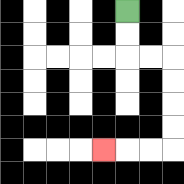{'start': '[5, 0]', 'end': '[4, 6]', 'path_directions': 'D,D,R,R,D,D,D,D,L,L,L', 'path_coordinates': '[[5, 0], [5, 1], [5, 2], [6, 2], [7, 2], [7, 3], [7, 4], [7, 5], [7, 6], [6, 6], [5, 6], [4, 6]]'}